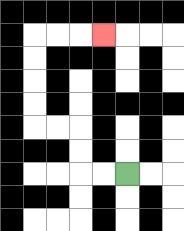{'start': '[5, 7]', 'end': '[4, 1]', 'path_directions': 'L,L,U,U,L,L,U,U,U,U,R,R,R', 'path_coordinates': '[[5, 7], [4, 7], [3, 7], [3, 6], [3, 5], [2, 5], [1, 5], [1, 4], [1, 3], [1, 2], [1, 1], [2, 1], [3, 1], [4, 1]]'}